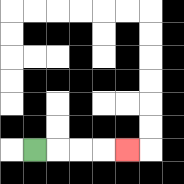{'start': '[1, 6]', 'end': '[5, 6]', 'path_directions': 'R,R,R,R', 'path_coordinates': '[[1, 6], [2, 6], [3, 6], [4, 6], [5, 6]]'}